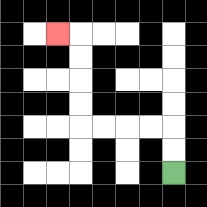{'start': '[7, 7]', 'end': '[2, 1]', 'path_directions': 'U,U,L,L,L,L,U,U,U,U,L', 'path_coordinates': '[[7, 7], [7, 6], [7, 5], [6, 5], [5, 5], [4, 5], [3, 5], [3, 4], [3, 3], [3, 2], [3, 1], [2, 1]]'}